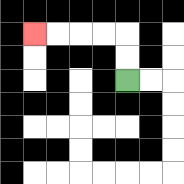{'start': '[5, 3]', 'end': '[1, 1]', 'path_directions': 'U,U,L,L,L,L', 'path_coordinates': '[[5, 3], [5, 2], [5, 1], [4, 1], [3, 1], [2, 1], [1, 1]]'}